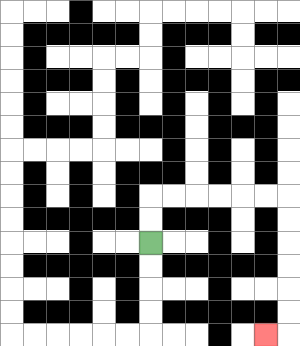{'start': '[6, 10]', 'end': '[11, 14]', 'path_directions': 'U,U,R,R,R,R,R,R,D,D,D,D,D,D,L', 'path_coordinates': '[[6, 10], [6, 9], [6, 8], [7, 8], [8, 8], [9, 8], [10, 8], [11, 8], [12, 8], [12, 9], [12, 10], [12, 11], [12, 12], [12, 13], [12, 14], [11, 14]]'}